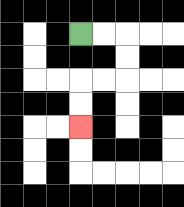{'start': '[3, 1]', 'end': '[3, 5]', 'path_directions': 'R,R,D,D,L,L,D,D', 'path_coordinates': '[[3, 1], [4, 1], [5, 1], [5, 2], [5, 3], [4, 3], [3, 3], [3, 4], [3, 5]]'}